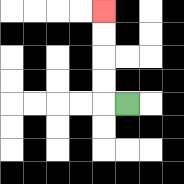{'start': '[5, 4]', 'end': '[4, 0]', 'path_directions': 'L,U,U,U,U', 'path_coordinates': '[[5, 4], [4, 4], [4, 3], [4, 2], [4, 1], [4, 0]]'}